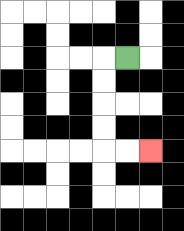{'start': '[5, 2]', 'end': '[6, 6]', 'path_directions': 'L,D,D,D,D,R,R', 'path_coordinates': '[[5, 2], [4, 2], [4, 3], [4, 4], [4, 5], [4, 6], [5, 6], [6, 6]]'}